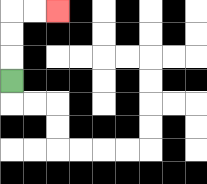{'start': '[0, 3]', 'end': '[2, 0]', 'path_directions': 'U,U,U,R,R', 'path_coordinates': '[[0, 3], [0, 2], [0, 1], [0, 0], [1, 0], [2, 0]]'}